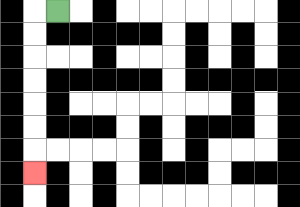{'start': '[2, 0]', 'end': '[1, 7]', 'path_directions': 'L,D,D,D,D,D,D,D', 'path_coordinates': '[[2, 0], [1, 0], [1, 1], [1, 2], [1, 3], [1, 4], [1, 5], [1, 6], [1, 7]]'}